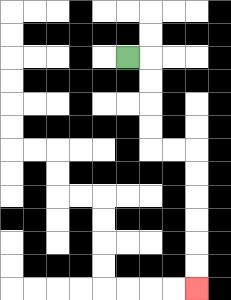{'start': '[5, 2]', 'end': '[8, 12]', 'path_directions': 'R,D,D,D,D,R,R,D,D,D,D,D,D', 'path_coordinates': '[[5, 2], [6, 2], [6, 3], [6, 4], [6, 5], [6, 6], [7, 6], [8, 6], [8, 7], [8, 8], [8, 9], [8, 10], [8, 11], [8, 12]]'}